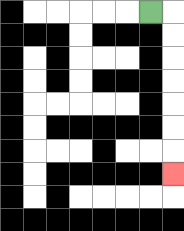{'start': '[6, 0]', 'end': '[7, 7]', 'path_directions': 'R,D,D,D,D,D,D,D', 'path_coordinates': '[[6, 0], [7, 0], [7, 1], [7, 2], [7, 3], [7, 4], [7, 5], [7, 6], [7, 7]]'}